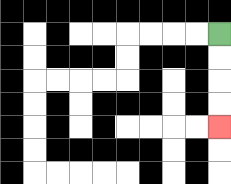{'start': '[9, 1]', 'end': '[9, 5]', 'path_directions': 'D,D,D,D', 'path_coordinates': '[[9, 1], [9, 2], [9, 3], [9, 4], [9, 5]]'}